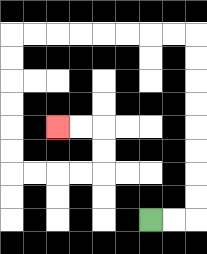{'start': '[6, 9]', 'end': '[2, 5]', 'path_directions': 'R,R,U,U,U,U,U,U,U,U,L,L,L,L,L,L,L,L,D,D,D,D,D,D,R,R,R,R,U,U,L,L', 'path_coordinates': '[[6, 9], [7, 9], [8, 9], [8, 8], [8, 7], [8, 6], [8, 5], [8, 4], [8, 3], [8, 2], [8, 1], [7, 1], [6, 1], [5, 1], [4, 1], [3, 1], [2, 1], [1, 1], [0, 1], [0, 2], [0, 3], [0, 4], [0, 5], [0, 6], [0, 7], [1, 7], [2, 7], [3, 7], [4, 7], [4, 6], [4, 5], [3, 5], [2, 5]]'}